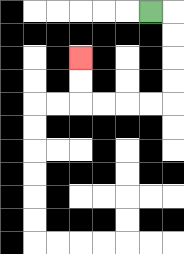{'start': '[6, 0]', 'end': '[3, 2]', 'path_directions': 'R,D,D,D,D,L,L,L,L,U,U', 'path_coordinates': '[[6, 0], [7, 0], [7, 1], [7, 2], [7, 3], [7, 4], [6, 4], [5, 4], [4, 4], [3, 4], [3, 3], [3, 2]]'}